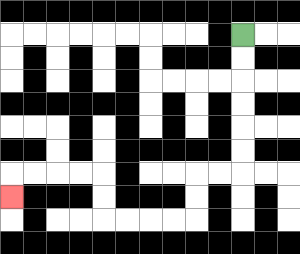{'start': '[10, 1]', 'end': '[0, 8]', 'path_directions': 'D,D,D,D,D,D,L,L,D,D,L,L,L,L,U,U,L,L,L,L,D', 'path_coordinates': '[[10, 1], [10, 2], [10, 3], [10, 4], [10, 5], [10, 6], [10, 7], [9, 7], [8, 7], [8, 8], [8, 9], [7, 9], [6, 9], [5, 9], [4, 9], [4, 8], [4, 7], [3, 7], [2, 7], [1, 7], [0, 7], [0, 8]]'}